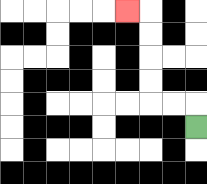{'start': '[8, 5]', 'end': '[5, 0]', 'path_directions': 'U,L,L,U,U,U,U,L', 'path_coordinates': '[[8, 5], [8, 4], [7, 4], [6, 4], [6, 3], [6, 2], [6, 1], [6, 0], [5, 0]]'}